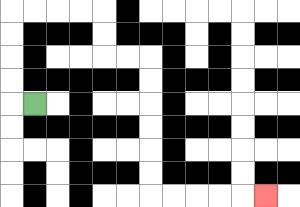{'start': '[1, 4]', 'end': '[11, 8]', 'path_directions': 'L,U,U,U,U,R,R,R,R,D,D,R,R,D,D,D,D,D,D,R,R,R,R,R', 'path_coordinates': '[[1, 4], [0, 4], [0, 3], [0, 2], [0, 1], [0, 0], [1, 0], [2, 0], [3, 0], [4, 0], [4, 1], [4, 2], [5, 2], [6, 2], [6, 3], [6, 4], [6, 5], [6, 6], [6, 7], [6, 8], [7, 8], [8, 8], [9, 8], [10, 8], [11, 8]]'}